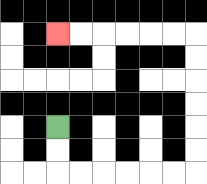{'start': '[2, 5]', 'end': '[2, 1]', 'path_directions': 'D,D,R,R,R,R,R,R,U,U,U,U,U,U,L,L,L,L,L,L', 'path_coordinates': '[[2, 5], [2, 6], [2, 7], [3, 7], [4, 7], [5, 7], [6, 7], [7, 7], [8, 7], [8, 6], [8, 5], [8, 4], [8, 3], [8, 2], [8, 1], [7, 1], [6, 1], [5, 1], [4, 1], [3, 1], [2, 1]]'}